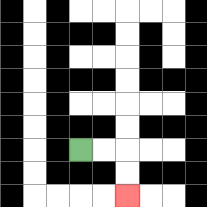{'start': '[3, 6]', 'end': '[5, 8]', 'path_directions': 'R,R,D,D', 'path_coordinates': '[[3, 6], [4, 6], [5, 6], [5, 7], [5, 8]]'}